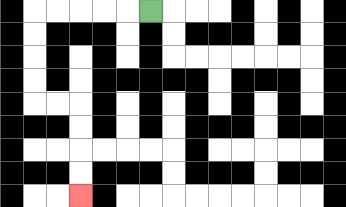{'start': '[6, 0]', 'end': '[3, 8]', 'path_directions': 'L,L,L,L,L,D,D,D,D,R,R,D,D,D,D', 'path_coordinates': '[[6, 0], [5, 0], [4, 0], [3, 0], [2, 0], [1, 0], [1, 1], [1, 2], [1, 3], [1, 4], [2, 4], [3, 4], [3, 5], [3, 6], [3, 7], [3, 8]]'}